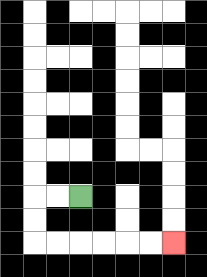{'start': '[3, 8]', 'end': '[7, 10]', 'path_directions': 'L,L,D,D,R,R,R,R,R,R', 'path_coordinates': '[[3, 8], [2, 8], [1, 8], [1, 9], [1, 10], [2, 10], [3, 10], [4, 10], [5, 10], [6, 10], [7, 10]]'}